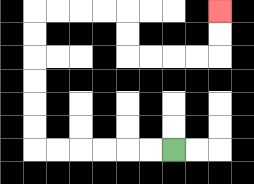{'start': '[7, 6]', 'end': '[9, 0]', 'path_directions': 'L,L,L,L,L,L,U,U,U,U,U,U,R,R,R,R,D,D,R,R,R,R,U,U', 'path_coordinates': '[[7, 6], [6, 6], [5, 6], [4, 6], [3, 6], [2, 6], [1, 6], [1, 5], [1, 4], [1, 3], [1, 2], [1, 1], [1, 0], [2, 0], [3, 0], [4, 0], [5, 0], [5, 1], [5, 2], [6, 2], [7, 2], [8, 2], [9, 2], [9, 1], [9, 0]]'}